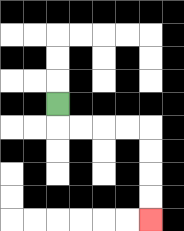{'start': '[2, 4]', 'end': '[6, 9]', 'path_directions': 'D,R,R,R,R,D,D,D,D', 'path_coordinates': '[[2, 4], [2, 5], [3, 5], [4, 5], [5, 5], [6, 5], [6, 6], [6, 7], [6, 8], [6, 9]]'}